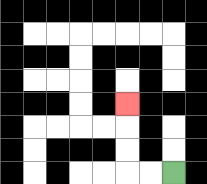{'start': '[7, 7]', 'end': '[5, 4]', 'path_directions': 'L,L,U,U,U', 'path_coordinates': '[[7, 7], [6, 7], [5, 7], [5, 6], [5, 5], [5, 4]]'}